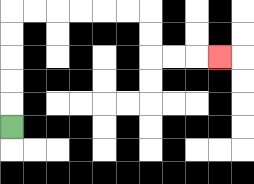{'start': '[0, 5]', 'end': '[9, 2]', 'path_directions': 'U,U,U,U,U,R,R,R,R,R,R,D,D,R,R,R', 'path_coordinates': '[[0, 5], [0, 4], [0, 3], [0, 2], [0, 1], [0, 0], [1, 0], [2, 0], [3, 0], [4, 0], [5, 0], [6, 0], [6, 1], [6, 2], [7, 2], [8, 2], [9, 2]]'}